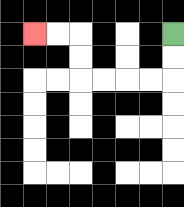{'start': '[7, 1]', 'end': '[1, 1]', 'path_directions': 'D,D,L,L,L,L,U,U,L,L', 'path_coordinates': '[[7, 1], [7, 2], [7, 3], [6, 3], [5, 3], [4, 3], [3, 3], [3, 2], [3, 1], [2, 1], [1, 1]]'}